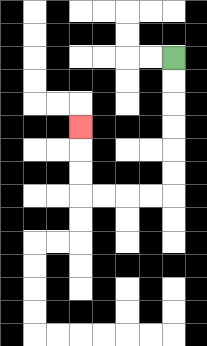{'start': '[7, 2]', 'end': '[3, 5]', 'path_directions': 'D,D,D,D,D,D,L,L,L,L,U,U,U', 'path_coordinates': '[[7, 2], [7, 3], [7, 4], [7, 5], [7, 6], [7, 7], [7, 8], [6, 8], [5, 8], [4, 8], [3, 8], [3, 7], [3, 6], [3, 5]]'}